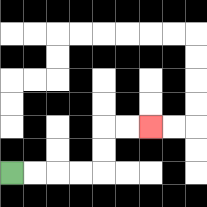{'start': '[0, 7]', 'end': '[6, 5]', 'path_directions': 'R,R,R,R,U,U,R,R', 'path_coordinates': '[[0, 7], [1, 7], [2, 7], [3, 7], [4, 7], [4, 6], [4, 5], [5, 5], [6, 5]]'}